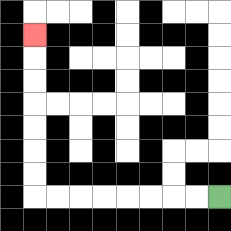{'start': '[9, 8]', 'end': '[1, 1]', 'path_directions': 'L,L,L,L,L,L,L,L,U,U,U,U,U,U,U', 'path_coordinates': '[[9, 8], [8, 8], [7, 8], [6, 8], [5, 8], [4, 8], [3, 8], [2, 8], [1, 8], [1, 7], [1, 6], [1, 5], [1, 4], [1, 3], [1, 2], [1, 1]]'}